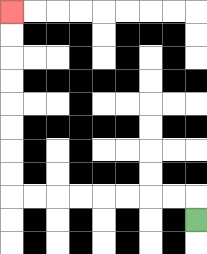{'start': '[8, 9]', 'end': '[0, 0]', 'path_directions': 'U,L,L,L,L,L,L,L,L,U,U,U,U,U,U,U,U', 'path_coordinates': '[[8, 9], [8, 8], [7, 8], [6, 8], [5, 8], [4, 8], [3, 8], [2, 8], [1, 8], [0, 8], [0, 7], [0, 6], [0, 5], [0, 4], [0, 3], [0, 2], [0, 1], [0, 0]]'}